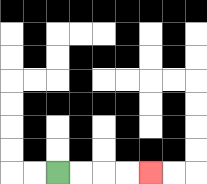{'start': '[2, 7]', 'end': '[6, 7]', 'path_directions': 'R,R,R,R', 'path_coordinates': '[[2, 7], [3, 7], [4, 7], [5, 7], [6, 7]]'}